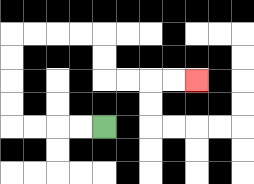{'start': '[4, 5]', 'end': '[8, 3]', 'path_directions': 'L,L,L,L,U,U,U,U,R,R,R,R,D,D,R,R,R,R', 'path_coordinates': '[[4, 5], [3, 5], [2, 5], [1, 5], [0, 5], [0, 4], [0, 3], [0, 2], [0, 1], [1, 1], [2, 1], [3, 1], [4, 1], [4, 2], [4, 3], [5, 3], [6, 3], [7, 3], [8, 3]]'}